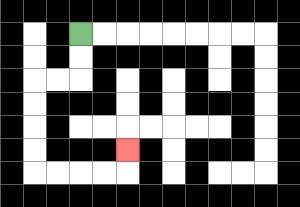{'start': '[3, 1]', 'end': '[5, 6]', 'path_directions': 'D,D,L,L,D,D,D,D,R,R,R,R,U', 'path_coordinates': '[[3, 1], [3, 2], [3, 3], [2, 3], [1, 3], [1, 4], [1, 5], [1, 6], [1, 7], [2, 7], [3, 7], [4, 7], [5, 7], [5, 6]]'}